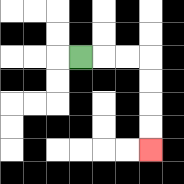{'start': '[3, 2]', 'end': '[6, 6]', 'path_directions': 'R,R,R,D,D,D,D', 'path_coordinates': '[[3, 2], [4, 2], [5, 2], [6, 2], [6, 3], [6, 4], [6, 5], [6, 6]]'}